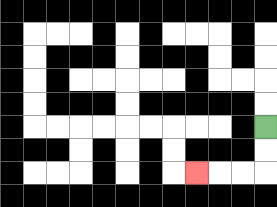{'start': '[11, 5]', 'end': '[8, 7]', 'path_directions': 'D,D,L,L,L', 'path_coordinates': '[[11, 5], [11, 6], [11, 7], [10, 7], [9, 7], [8, 7]]'}